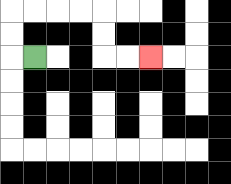{'start': '[1, 2]', 'end': '[6, 2]', 'path_directions': 'L,U,U,R,R,R,R,D,D,R,R', 'path_coordinates': '[[1, 2], [0, 2], [0, 1], [0, 0], [1, 0], [2, 0], [3, 0], [4, 0], [4, 1], [4, 2], [5, 2], [6, 2]]'}